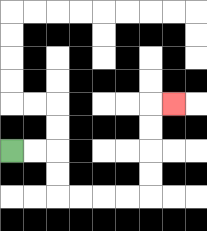{'start': '[0, 6]', 'end': '[7, 4]', 'path_directions': 'R,R,D,D,R,R,R,R,U,U,U,U,R', 'path_coordinates': '[[0, 6], [1, 6], [2, 6], [2, 7], [2, 8], [3, 8], [4, 8], [5, 8], [6, 8], [6, 7], [6, 6], [6, 5], [6, 4], [7, 4]]'}